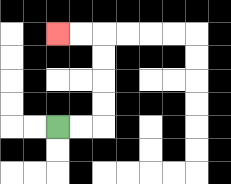{'start': '[2, 5]', 'end': '[2, 1]', 'path_directions': 'R,R,U,U,U,U,L,L', 'path_coordinates': '[[2, 5], [3, 5], [4, 5], [4, 4], [4, 3], [4, 2], [4, 1], [3, 1], [2, 1]]'}